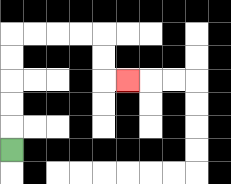{'start': '[0, 6]', 'end': '[5, 3]', 'path_directions': 'U,U,U,U,U,R,R,R,R,D,D,R', 'path_coordinates': '[[0, 6], [0, 5], [0, 4], [0, 3], [0, 2], [0, 1], [1, 1], [2, 1], [3, 1], [4, 1], [4, 2], [4, 3], [5, 3]]'}